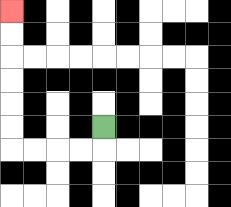{'start': '[4, 5]', 'end': '[0, 0]', 'path_directions': 'D,L,L,L,L,U,U,U,U,U,U', 'path_coordinates': '[[4, 5], [4, 6], [3, 6], [2, 6], [1, 6], [0, 6], [0, 5], [0, 4], [0, 3], [0, 2], [0, 1], [0, 0]]'}